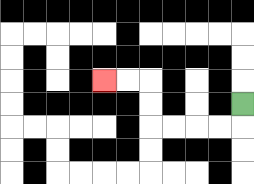{'start': '[10, 4]', 'end': '[4, 3]', 'path_directions': 'D,L,L,L,L,U,U,L,L', 'path_coordinates': '[[10, 4], [10, 5], [9, 5], [8, 5], [7, 5], [6, 5], [6, 4], [6, 3], [5, 3], [4, 3]]'}